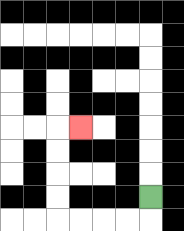{'start': '[6, 8]', 'end': '[3, 5]', 'path_directions': 'D,L,L,L,L,U,U,U,U,R', 'path_coordinates': '[[6, 8], [6, 9], [5, 9], [4, 9], [3, 9], [2, 9], [2, 8], [2, 7], [2, 6], [2, 5], [3, 5]]'}